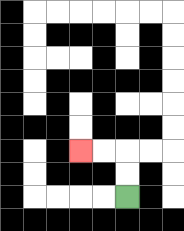{'start': '[5, 8]', 'end': '[3, 6]', 'path_directions': 'U,U,L,L', 'path_coordinates': '[[5, 8], [5, 7], [5, 6], [4, 6], [3, 6]]'}